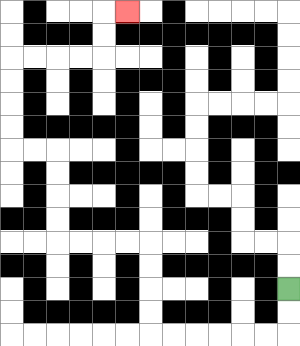{'start': '[12, 12]', 'end': '[5, 0]', 'path_directions': 'D,D,L,L,L,L,L,L,U,U,U,U,L,L,L,L,U,U,U,U,L,L,U,U,U,U,R,R,R,R,U,U,R', 'path_coordinates': '[[12, 12], [12, 13], [12, 14], [11, 14], [10, 14], [9, 14], [8, 14], [7, 14], [6, 14], [6, 13], [6, 12], [6, 11], [6, 10], [5, 10], [4, 10], [3, 10], [2, 10], [2, 9], [2, 8], [2, 7], [2, 6], [1, 6], [0, 6], [0, 5], [0, 4], [0, 3], [0, 2], [1, 2], [2, 2], [3, 2], [4, 2], [4, 1], [4, 0], [5, 0]]'}